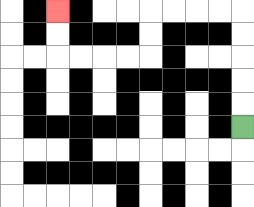{'start': '[10, 5]', 'end': '[2, 0]', 'path_directions': 'U,U,U,U,U,L,L,L,L,D,D,L,L,L,L,U,U', 'path_coordinates': '[[10, 5], [10, 4], [10, 3], [10, 2], [10, 1], [10, 0], [9, 0], [8, 0], [7, 0], [6, 0], [6, 1], [6, 2], [5, 2], [4, 2], [3, 2], [2, 2], [2, 1], [2, 0]]'}